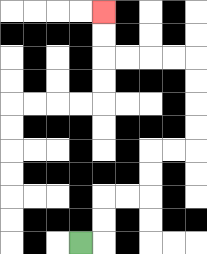{'start': '[3, 10]', 'end': '[4, 0]', 'path_directions': 'R,U,U,R,R,U,U,R,R,U,U,U,U,L,L,L,L,U,U', 'path_coordinates': '[[3, 10], [4, 10], [4, 9], [4, 8], [5, 8], [6, 8], [6, 7], [6, 6], [7, 6], [8, 6], [8, 5], [8, 4], [8, 3], [8, 2], [7, 2], [6, 2], [5, 2], [4, 2], [4, 1], [4, 0]]'}